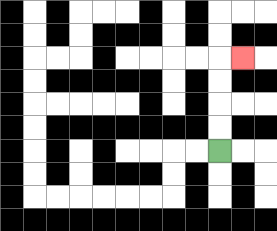{'start': '[9, 6]', 'end': '[10, 2]', 'path_directions': 'U,U,U,U,R', 'path_coordinates': '[[9, 6], [9, 5], [9, 4], [9, 3], [9, 2], [10, 2]]'}